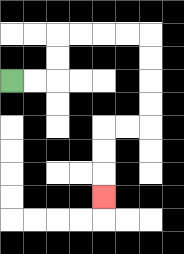{'start': '[0, 3]', 'end': '[4, 8]', 'path_directions': 'R,R,U,U,R,R,R,R,D,D,D,D,L,L,D,D,D', 'path_coordinates': '[[0, 3], [1, 3], [2, 3], [2, 2], [2, 1], [3, 1], [4, 1], [5, 1], [6, 1], [6, 2], [6, 3], [6, 4], [6, 5], [5, 5], [4, 5], [4, 6], [4, 7], [4, 8]]'}